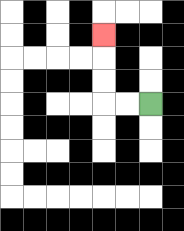{'start': '[6, 4]', 'end': '[4, 1]', 'path_directions': 'L,L,U,U,U', 'path_coordinates': '[[6, 4], [5, 4], [4, 4], [4, 3], [4, 2], [4, 1]]'}